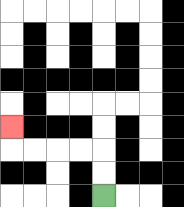{'start': '[4, 8]', 'end': '[0, 5]', 'path_directions': 'U,U,L,L,L,L,U', 'path_coordinates': '[[4, 8], [4, 7], [4, 6], [3, 6], [2, 6], [1, 6], [0, 6], [0, 5]]'}